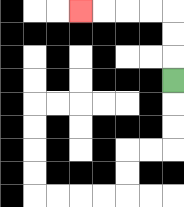{'start': '[7, 3]', 'end': '[3, 0]', 'path_directions': 'U,U,U,L,L,L,L', 'path_coordinates': '[[7, 3], [7, 2], [7, 1], [7, 0], [6, 0], [5, 0], [4, 0], [3, 0]]'}